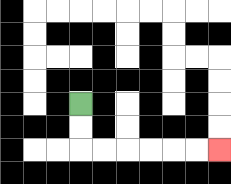{'start': '[3, 4]', 'end': '[9, 6]', 'path_directions': 'D,D,R,R,R,R,R,R', 'path_coordinates': '[[3, 4], [3, 5], [3, 6], [4, 6], [5, 6], [6, 6], [7, 6], [8, 6], [9, 6]]'}